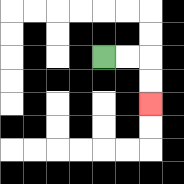{'start': '[4, 2]', 'end': '[6, 4]', 'path_directions': 'R,R,D,D', 'path_coordinates': '[[4, 2], [5, 2], [6, 2], [6, 3], [6, 4]]'}